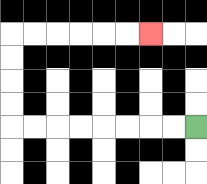{'start': '[8, 5]', 'end': '[6, 1]', 'path_directions': 'L,L,L,L,L,L,L,L,U,U,U,U,R,R,R,R,R,R', 'path_coordinates': '[[8, 5], [7, 5], [6, 5], [5, 5], [4, 5], [3, 5], [2, 5], [1, 5], [0, 5], [0, 4], [0, 3], [0, 2], [0, 1], [1, 1], [2, 1], [3, 1], [4, 1], [5, 1], [6, 1]]'}